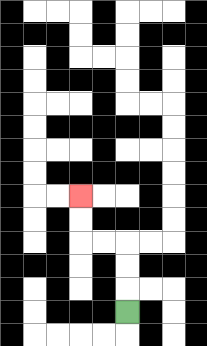{'start': '[5, 13]', 'end': '[3, 8]', 'path_directions': 'U,U,U,L,L,U,U', 'path_coordinates': '[[5, 13], [5, 12], [5, 11], [5, 10], [4, 10], [3, 10], [3, 9], [3, 8]]'}